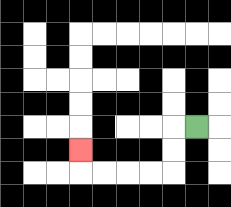{'start': '[8, 5]', 'end': '[3, 6]', 'path_directions': 'L,D,D,L,L,L,L,U', 'path_coordinates': '[[8, 5], [7, 5], [7, 6], [7, 7], [6, 7], [5, 7], [4, 7], [3, 7], [3, 6]]'}